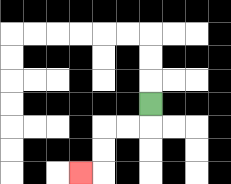{'start': '[6, 4]', 'end': '[3, 7]', 'path_directions': 'D,L,L,D,D,L', 'path_coordinates': '[[6, 4], [6, 5], [5, 5], [4, 5], [4, 6], [4, 7], [3, 7]]'}